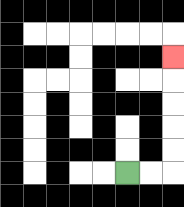{'start': '[5, 7]', 'end': '[7, 2]', 'path_directions': 'R,R,U,U,U,U,U', 'path_coordinates': '[[5, 7], [6, 7], [7, 7], [7, 6], [7, 5], [7, 4], [7, 3], [7, 2]]'}